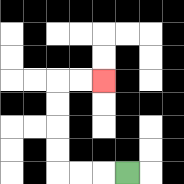{'start': '[5, 7]', 'end': '[4, 3]', 'path_directions': 'L,L,L,U,U,U,U,R,R', 'path_coordinates': '[[5, 7], [4, 7], [3, 7], [2, 7], [2, 6], [2, 5], [2, 4], [2, 3], [3, 3], [4, 3]]'}